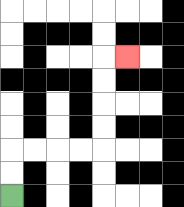{'start': '[0, 8]', 'end': '[5, 2]', 'path_directions': 'U,U,R,R,R,R,U,U,U,U,R', 'path_coordinates': '[[0, 8], [0, 7], [0, 6], [1, 6], [2, 6], [3, 6], [4, 6], [4, 5], [4, 4], [4, 3], [4, 2], [5, 2]]'}